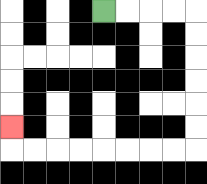{'start': '[4, 0]', 'end': '[0, 5]', 'path_directions': 'R,R,R,R,D,D,D,D,D,D,L,L,L,L,L,L,L,L,U', 'path_coordinates': '[[4, 0], [5, 0], [6, 0], [7, 0], [8, 0], [8, 1], [8, 2], [8, 3], [8, 4], [8, 5], [8, 6], [7, 6], [6, 6], [5, 6], [4, 6], [3, 6], [2, 6], [1, 6], [0, 6], [0, 5]]'}